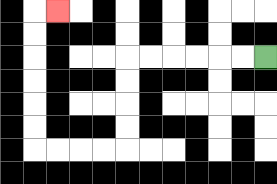{'start': '[11, 2]', 'end': '[2, 0]', 'path_directions': 'L,L,L,L,L,L,D,D,D,D,L,L,L,L,U,U,U,U,U,U,R', 'path_coordinates': '[[11, 2], [10, 2], [9, 2], [8, 2], [7, 2], [6, 2], [5, 2], [5, 3], [5, 4], [5, 5], [5, 6], [4, 6], [3, 6], [2, 6], [1, 6], [1, 5], [1, 4], [1, 3], [1, 2], [1, 1], [1, 0], [2, 0]]'}